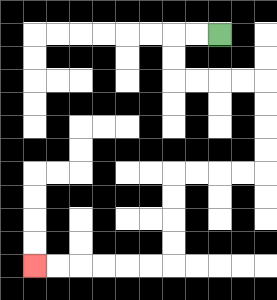{'start': '[9, 1]', 'end': '[1, 11]', 'path_directions': 'L,L,D,D,R,R,R,R,D,D,D,D,L,L,L,L,D,D,D,D,L,L,L,L,L,L', 'path_coordinates': '[[9, 1], [8, 1], [7, 1], [7, 2], [7, 3], [8, 3], [9, 3], [10, 3], [11, 3], [11, 4], [11, 5], [11, 6], [11, 7], [10, 7], [9, 7], [8, 7], [7, 7], [7, 8], [7, 9], [7, 10], [7, 11], [6, 11], [5, 11], [4, 11], [3, 11], [2, 11], [1, 11]]'}